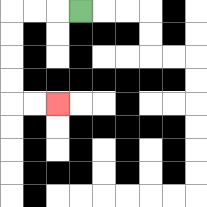{'start': '[3, 0]', 'end': '[2, 4]', 'path_directions': 'L,L,L,D,D,D,D,R,R', 'path_coordinates': '[[3, 0], [2, 0], [1, 0], [0, 0], [0, 1], [0, 2], [0, 3], [0, 4], [1, 4], [2, 4]]'}